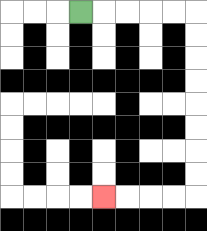{'start': '[3, 0]', 'end': '[4, 8]', 'path_directions': 'R,R,R,R,R,D,D,D,D,D,D,D,D,L,L,L,L', 'path_coordinates': '[[3, 0], [4, 0], [5, 0], [6, 0], [7, 0], [8, 0], [8, 1], [8, 2], [8, 3], [8, 4], [8, 5], [8, 6], [8, 7], [8, 8], [7, 8], [6, 8], [5, 8], [4, 8]]'}